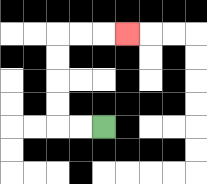{'start': '[4, 5]', 'end': '[5, 1]', 'path_directions': 'L,L,U,U,U,U,R,R,R', 'path_coordinates': '[[4, 5], [3, 5], [2, 5], [2, 4], [2, 3], [2, 2], [2, 1], [3, 1], [4, 1], [5, 1]]'}